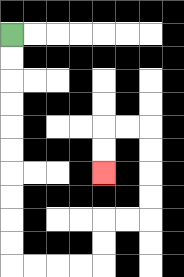{'start': '[0, 1]', 'end': '[4, 7]', 'path_directions': 'D,D,D,D,D,D,D,D,D,D,R,R,R,R,U,U,R,R,U,U,U,U,L,L,D,D', 'path_coordinates': '[[0, 1], [0, 2], [0, 3], [0, 4], [0, 5], [0, 6], [0, 7], [0, 8], [0, 9], [0, 10], [0, 11], [1, 11], [2, 11], [3, 11], [4, 11], [4, 10], [4, 9], [5, 9], [6, 9], [6, 8], [6, 7], [6, 6], [6, 5], [5, 5], [4, 5], [4, 6], [4, 7]]'}